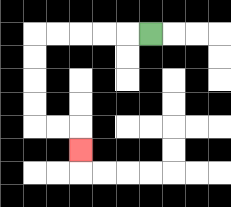{'start': '[6, 1]', 'end': '[3, 6]', 'path_directions': 'L,L,L,L,L,D,D,D,D,R,R,D', 'path_coordinates': '[[6, 1], [5, 1], [4, 1], [3, 1], [2, 1], [1, 1], [1, 2], [1, 3], [1, 4], [1, 5], [2, 5], [3, 5], [3, 6]]'}